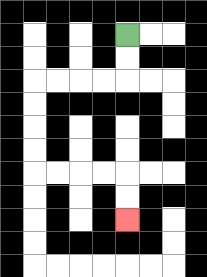{'start': '[5, 1]', 'end': '[5, 9]', 'path_directions': 'D,D,L,L,L,L,D,D,D,D,R,R,R,R,D,D', 'path_coordinates': '[[5, 1], [5, 2], [5, 3], [4, 3], [3, 3], [2, 3], [1, 3], [1, 4], [1, 5], [1, 6], [1, 7], [2, 7], [3, 7], [4, 7], [5, 7], [5, 8], [5, 9]]'}